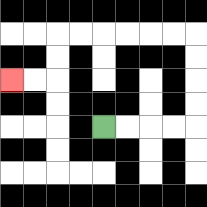{'start': '[4, 5]', 'end': '[0, 3]', 'path_directions': 'R,R,R,R,U,U,U,U,L,L,L,L,L,L,D,D,L,L', 'path_coordinates': '[[4, 5], [5, 5], [6, 5], [7, 5], [8, 5], [8, 4], [8, 3], [8, 2], [8, 1], [7, 1], [6, 1], [5, 1], [4, 1], [3, 1], [2, 1], [2, 2], [2, 3], [1, 3], [0, 3]]'}